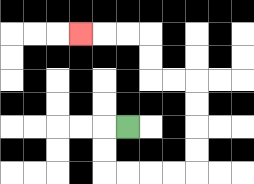{'start': '[5, 5]', 'end': '[3, 1]', 'path_directions': 'L,D,D,R,R,R,R,U,U,U,U,L,L,U,U,L,L,L', 'path_coordinates': '[[5, 5], [4, 5], [4, 6], [4, 7], [5, 7], [6, 7], [7, 7], [8, 7], [8, 6], [8, 5], [8, 4], [8, 3], [7, 3], [6, 3], [6, 2], [6, 1], [5, 1], [4, 1], [3, 1]]'}